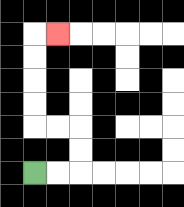{'start': '[1, 7]', 'end': '[2, 1]', 'path_directions': 'R,R,U,U,L,L,U,U,U,U,R', 'path_coordinates': '[[1, 7], [2, 7], [3, 7], [3, 6], [3, 5], [2, 5], [1, 5], [1, 4], [1, 3], [1, 2], [1, 1], [2, 1]]'}